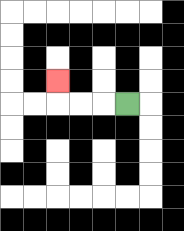{'start': '[5, 4]', 'end': '[2, 3]', 'path_directions': 'L,L,L,U', 'path_coordinates': '[[5, 4], [4, 4], [3, 4], [2, 4], [2, 3]]'}